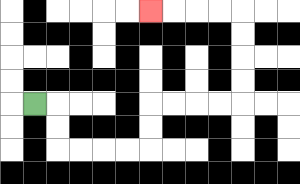{'start': '[1, 4]', 'end': '[6, 0]', 'path_directions': 'R,D,D,R,R,R,R,U,U,R,R,R,R,U,U,U,U,L,L,L,L', 'path_coordinates': '[[1, 4], [2, 4], [2, 5], [2, 6], [3, 6], [4, 6], [5, 6], [6, 6], [6, 5], [6, 4], [7, 4], [8, 4], [9, 4], [10, 4], [10, 3], [10, 2], [10, 1], [10, 0], [9, 0], [8, 0], [7, 0], [6, 0]]'}